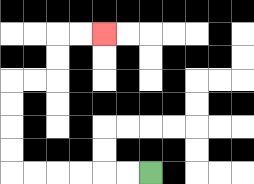{'start': '[6, 7]', 'end': '[4, 1]', 'path_directions': 'L,L,L,L,L,L,U,U,U,U,R,R,U,U,R,R', 'path_coordinates': '[[6, 7], [5, 7], [4, 7], [3, 7], [2, 7], [1, 7], [0, 7], [0, 6], [0, 5], [0, 4], [0, 3], [1, 3], [2, 3], [2, 2], [2, 1], [3, 1], [4, 1]]'}